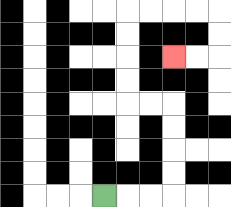{'start': '[4, 8]', 'end': '[7, 2]', 'path_directions': 'R,R,R,U,U,U,U,L,L,U,U,U,U,R,R,R,R,D,D,L,L', 'path_coordinates': '[[4, 8], [5, 8], [6, 8], [7, 8], [7, 7], [7, 6], [7, 5], [7, 4], [6, 4], [5, 4], [5, 3], [5, 2], [5, 1], [5, 0], [6, 0], [7, 0], [8, 0], [9, 0], [9, 1], [9, 2], [8, 2], [7, 2]]'}